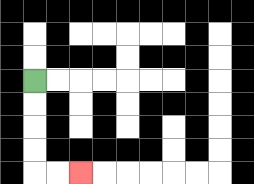{'start': '[1, 3]', 'end': '[3, 7]', 'path_directions': 'D,D,D,D,R,R', 'path_coordinates': '[[1, 3], [1, 4], [1, 5], [1, 6], [1, 7], [2, 7], [3, 7]]'}